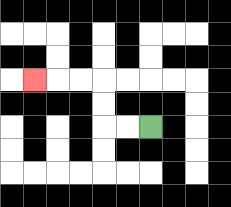{'start': '[6, 5]', 'end': '[1, 3]', 'path_directions': 'L,L,U,U,L,L,L', 'path_coordinates': '[[6, 5], [5, 5], [4, 5], [4, 4], [4, 3], [3, 3], [2, 3], [1, 3]]'}